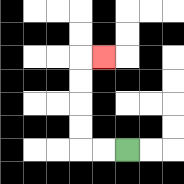{'start': '[5, 6]', 'end': '[4, 2]', 'path_directions': 'L,L,U,U,U,U,R', 'path_coordinates': '[[5, 6], [4, 6], [3, 6], [3, 5], [3, 4], [3, 3], [3, 2], [4, 2]]'}